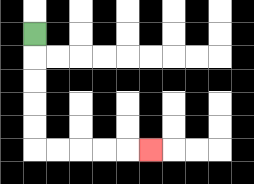{'start': '[1, 1]', 'end': '[6, 6]', 'path_directions': 'D,D,D,D,D,R,R,R,R,R', 'path_coordinates': '[[1, 1], [1, 2], [1, 3], [1, 4], [1, 5], [1, 6], [2, 6], [3, 6], [4, 6], [5, 6], [6, 6]]'}